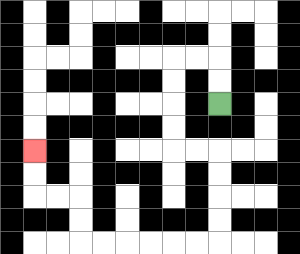{'start': '[9, 4]', 'end': '[1, 6]', 'path_directions': 'U,U,L,L,D,D,D,D,R,R,D,D,D,D,L,L,L,L,L,L,U,U,L,L,U,U', 'path_coordinates': '[[9, 4], [9, 3], [9, 2], [8, 2], [7, 2], [7, 3], [7, 4], [7, 5], [7, 6], [8, 6], [9, 6], [9, 7], [9, 8], [9, 9], [9, 10], [8, 10], [7, 10], [6, 10], [5, 10], [4, 10], [3, 10], [3, 9], [3, 8], [2, 8], [1, 8], [1, 7], [1, 6]]'}